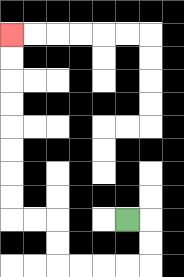{'start': '[5, 9]', 'end': '[0, 1]', 'path_directions': 'R,D,D,L,L,L,L,U,U,L,L,U,U,U,U,U,U,U,U', 'path_coordinates': '[[5, 9], [6, 9], [6, 10], [6, 11], [5, 11], [4, 11], [3, 11], [2, 11], [2, 10], [2, 9], [1, 9], [0, 9], [0, 8], [0, 7], [0, 6], [0, 5], [0, 4], [0, 3], [0, 2], [0, 1]]'}